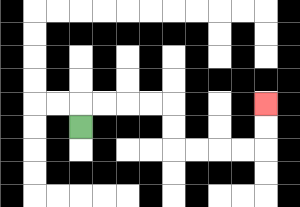{'start': '[3, 5]', 'end': '[11, 4]', 'path_directions': 'U,R,R,R,R,D,D,R,R,R,R,U,U', 'path_coordinates': '[[3, 5], [3, 4], [4, 4], [5, 4], [6, 4], [7, 4], [7, 5], [7, 6], [8, 6], [9, 6], [10, 6], [11, 6], [11, 5], [11, 4]]'}